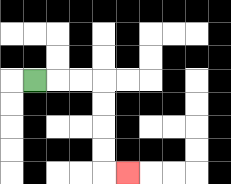{'start': '[1, 3]', 'end': '[5, 7]', 'path_directions': 'R,R,R,D,D,D,D,R', 'path_coordinates': '[[1, 3], [2, 3], [3, 3], [4, 3], [4, 4], [4, 5], [4, 6], [4, 7], [5, 7]]'}